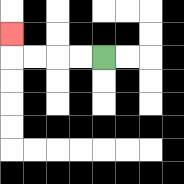{'start': '[4, 2]', 'end': '[0, 1]', 'path_directions': 'L,L,L,L,U', 'path_coordinates': '[[4, 2], [3, 2], [2, 2], [1, 2], [0, 2], [0, 1]]'}